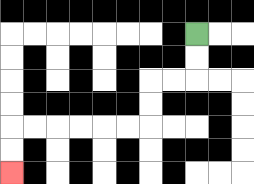{'start': '[8, 1]', 'end': '[0, 7]', 'path_directions': 'D,D,L,L,D,D,L,L,L,L,L,L,D,D', 'path_coordinates': '[[8, 1], [8, 2], [8, 3], [7, 3], [6, 3], [6, 4], [6, 5], [5, 5], [4, 5], [3, 5], [2, 5], [1, 5], [0, 5], [0, 6], [0, 7]]'}